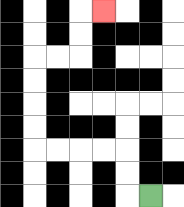{'start': '[6, 8]', 'end': '[4, 0]', 'path_directions': 'L,U,U,L,L,L,L,U,U,U,U,R,R,U,U,R', 'path_coordinates': '[[6, 8], [5, 8], [5, 7], [5, 6], [4, 6], [3, 6], [2, 6], [1, 6], [1, 5], [1, 4], [1, 3], [1, 2], [2, 2], [3, 2], [3, 1], [3, 0], [4, 0]]'}